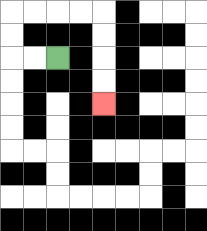{'start': '[2, 2]', 'end': '[4, 4]', 'path_directions': 'L,L,U,U,R,R,R,R,D,D,D,D', 'path_coordinates': '[[2, 2], [1, 2], [0, 2], [0, 1], [0, 0], [1, 0], [2, 0], [3, 0], [4, 0], [4, 1], [4, 2], [4, 3], [4, 4]]'}